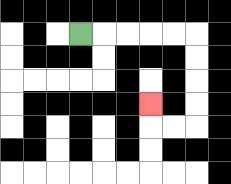{'start': '[3, 1]', 'end': '[6, 4]', 'path_directions': 'R,R,R,R,R,D,D,D,D,L,L,U', 'path_coordinates': '[[3, 1], [4, 1], [5, 1], [6, 1], [7, 1], [8, 1], [8, 2], [8, 3], [8, 4], [8, 5], [7, 5], [6, 5], [6, 4]]'}